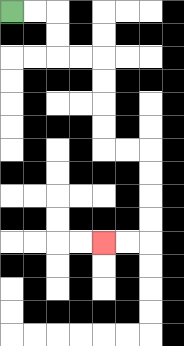{'start': '[0, 0]', 'end': '[4, 10]', 'path_directions': 'R,R,D,D,R,R,D,D,D,D,R,R,D,D,D,D,L,L', 'path_coordinates': '[[0, 0], [1, 0], [2, 0], [2, 1], [2, 2], [3, 2], [4, 2], [4, 3], [4, 4], [4, 5], [4, 6], [5, 6], [6, 6], [6, 7], [6, 8], [6, 9], [6, 10], [5, 10], [4, 10]]'}